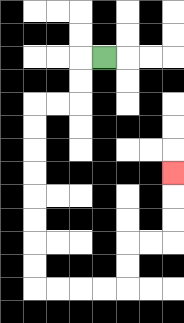{'start': '[4, 2]', 'end': '[7, 7]', 'path_directions': 'L,D,D,L,L,D,D,D,D,D,D,D,D,R,R,R,R,U,U,R,R,U,U,U', 'path_coordinates': '[[4, 2], [3, 2], [3, 3], [3, 4], [2, 4], [1, 4], [1, 5], [1, 6], [1, 7], [1, 8], [1, 9], [1, 10], [1, 11], [1, 12], [2, 12], [3, 12], [4, 12], [5, 12], [5, 11], [5, 10], [6, 10], [7, 10], [7, 9], [7, 8], [7, 7]]'}